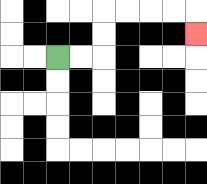{'start': '[2, 2]', 'end': '[8, 1]', 'path_directions': 'R,R,U,U,R,R,R,R,D', 'path_coordinates': '[[2, 2], [3, 2], [4, 2], [4, 1], [4, 0], [5, 0], [6, 0], [7, 0], [8, 0], [8, 1]]'}